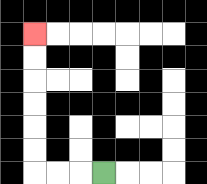{'start': '[4, 7]', 'end': '[1, 1]', 'path_directions': 'L,L,L,U,U,U,U,U,U', 'path_coordinates': '[[4, 7], [3, 7], [2, 7], [1, 7], [1, 6], [1, 5], [1, 4], [1, 3], [1, 2], [1, 1]]'}